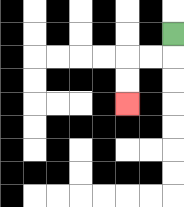{'start': '[7, 1]', 'end': '[5, 4]', 'path_directions': 'D,L,L,D,D', 'path_coordinates': '[[7, 1], [7, 2], [6, 2], [5, 2], [5, 3], [5, 4]]'}